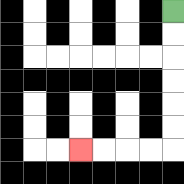{'start': '[7, 0]', 'end': '[3, 6]', 'path_directions': 'D,D,D,D,D,D,L,L,L,L', 'path_coordinates': '[[7, 0], [7, 1], [7, 2], [7, 3], [7, 4], [7, 5], [7, 6], [6, 6], [5, 6], [4, 6], [3, 6]]'}